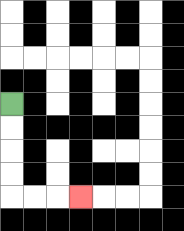{'start': '[0, 4]', 'end': '[3, 8]', 'path_directions': 'D,D,D,D,R,R,R', 'path_coordinates': '[[0, 4], [0, 5], [0, 6], [0, 7], [0, 8], [1, 8], [2, 8], [3, 8]]'}